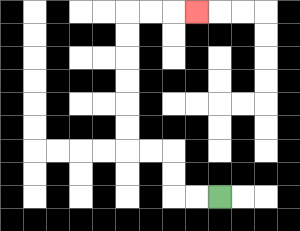{'start': '[9, 8]', 'end': '[8, 0]', 'path_directions': 'L,L,U,U,L,L,U,U,U,U,U,U,R,R,R', 'path_coordinates': '[[9, 8], [8, 8], [7, 8], [7, 7], [7, 6], [6, 6], [5, 6], [5, 5], [5, 4], [5, 3], [5, 2], [5, 1], [5, 0], [6, 0], [7, 0], [8, 0]]'}